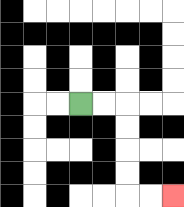{'start': '[3, 4]', 'end': '[7, 8]', 'path_directions': 'R,R,D,D,D,D,R,R', 'path_coordinates': '[[3, 4], [4, 4], [5, 4], [5, 5], [5, 6], [5, 7], [5, 8], [6, 8], [7, 8]]'}